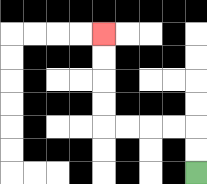{'start': '[8, 7]', 'end': '[4, 1]', 'path_directions': 'U,U,L,L,L,L,U,U,U,U', 'path_coordinates': '[[8, 7], [8, 6], [8, 5], [7, 5], [6, 5], [5, 5], [4, 5], [4, 4], [4, 3], [4, 2], [4, 1]]'}